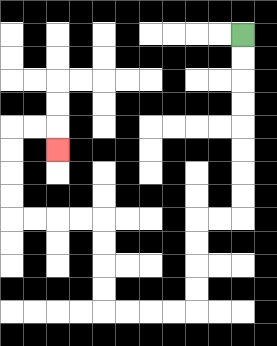{'start': '[10, 1]', 'end': '[2, 6]', 'path_directions': 'D,D,D,D,D,D,D,D,L,L,D,D,D,D,L,L,L,L,U,U,U,U,L,L,L,L,U,U,U,U,R,R,D', 'path_coordinates': '[[10, 1], [10, 2], [10, 3], [10, 4], [10, 5], [10, 6], [10, 7], [10, 8], [10, 9], [9, 9], [8, 9], [8, 10], [8, 11], [8, 12], [8, 13], [7, 13], [6, 13], [5, 13], [4, 13], [4, 12], [4, 11], [4, 10], [4, 9], [3, 9], [2, 9], [1, 9], [0, 9], [0, 8], [0, 7], [0, 6], [0, 5], [1, 5], [2, 5], [2, 6]]'}